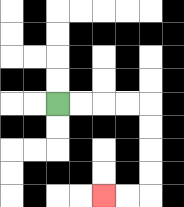{'start': '[2, 4]', 'end': '[4, 8]', 'path_directions': 'R,R,R,R,D,D,D,D,L,L', 'path_coordinates': '[[2, 4], [3, 4], [4, 4], [5, 4], [6, 4], [6, 5], [6, 6], [6, 7], [6, 8], [5, 8], [4, 8]]'}